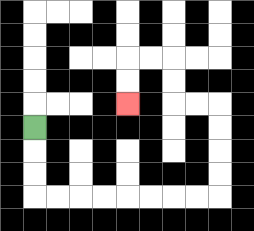{'start': '[1, 5]', 'end': '[5, 4]', 'path_directions': 'D,D,D,R,R,R,R,R,R,R,R,U,U,U,U,L,L,U,U,L,L,D,D', 'path_coordinates': '[[1, 5], [1, 6], [1, 7], [1, 8], [2, 8], [3, 8], [4, 8], [5, 8], [6, 8], [7, 8], [8, 8], [9, 8], [9, 7], [9, 6], [9, 5], [9, 4], [8, 4], [7, 4], [7, 3], [7, 2], [6, 2], [5, 2], [5, 3], [5, 4]]'}